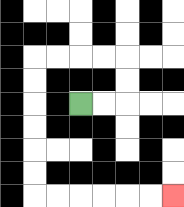{'start': '[3, 4]', 'end': '[7, 8]', 'path_directions': 'R,R,U,U,L,L,L,L,D,D,D,D,D,D,R,R,R,R,R,R', 'path_coordinates': '[[3, 4], [4, 4], [5, 4], [5, 3], [5, 2], [4, 2], [3, 2], [2, 2], [1, 2], [1, 3], [1, 4], [1, 5], [1, 6], [1, 7], [1, 8], [2, 8], [3, 8], [4, 8], [5, 8], [6, 8], [7, 8]]'}